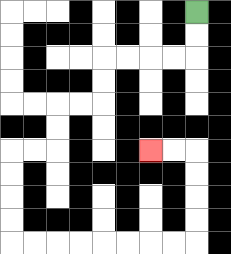{'start': '[8, 0]', 'end': '[6, 6]', 'path_directions': 'D,D,L,L,L,L,D,D,L,L,D,D,L,L,D,D,D,D,R,R,R,R,R,R,R,R,U,U,U,U,L,L', 'path_coordinates': '[[8, 0], [8, 1], [8, 2], [7, 2], [6, 2], [5, 2], [4, 2], [4, 3], [4, 4], [3, 4], [2, 4], [2, 5], [2, 6], [1, 6], [0, 6], [0, 7], [0, 8], [0, 9], [0, 10], [1, 10], [2, 10], [3, 10], [4, 10], [5, 10], [6, 10], [7, 10], [8, 10], [8, 9], [8, 8], [8, 7], [8, 6], [7, 6], [6, 6]]'}